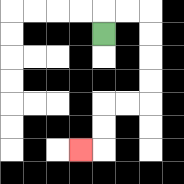{'start': '[4, 1]', 'end': '[3, 6]', 'path_directions': 'U,R,R,D,D,D,D,L,L,D,D,L', 'path_coordinates': '[[4, 1], [4, 0], [5, 0], [6, 0], [6, 1], [6, 2], [6, 3], [6, 4], [5, 4], [4, 4], [4, 5], [4, 6], [3, 6]]'}